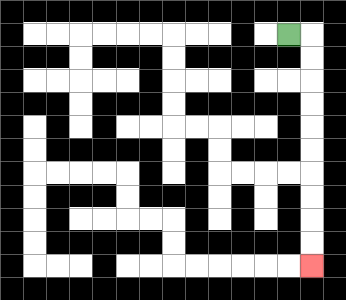{'start': '[12, 1]', 'end': '[13, 11]', 'path_directions': 'R,D,D,D,D,D,D,D,D,D,D', 'path_coordinates': '[[12, 1], [13, 1], [13, 2], [13, 3], [13, 4], [13, 5], [13, 6], [13, 7], [13, 8], [13, 9], [13, 10], [13, 11]]'}